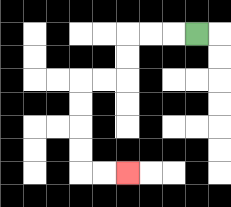{'start': '[8, 1]', 'end': '[5, 7]', 'path_directions': 'L,L,L,D,D,L,L,D,D,D,D,R,R', 'path_coordinates': '[[8, 1], [7, 1], [6, 1], [5, 1], [5, 2], [5, 3], [4, 3], [3, 3], [3, 4], [3, 5], [3, 6], [3, 7], [4, 7], [5, 7]]'}